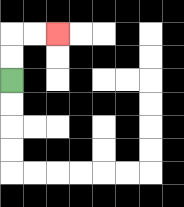{'start': '[0, 3]', 'end': '[2, 1]', 'path_directions': 'U,U,R,R', 'path_coordinates': '[[0, 3], [0, 2], [0, 1], [1, 1], [2, 1]]'}